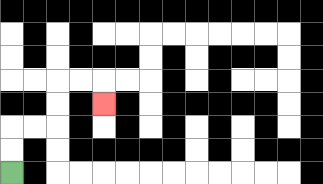{'start': '[0, 7]', 'end': '[4, 4]', 'path_directions': 'U,U,R,R,U,U,R,R,D', 'path_coordinates': '[[0, 7], [0, 6], [0, 5], [1, 5], [2, 5], [2, 4], [2, 3], [3, 3], [4, 3], [4, 4]]'}